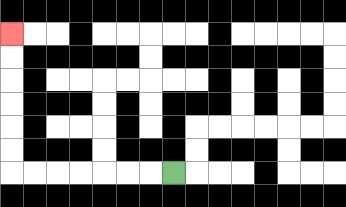{'start': '[7, 7]', 'end': '[0, 1]', 'path_directions': 'L,L,L,L,L,L,L,U,U,U,U,U,U', 'path_coordinates': '[[7, 7], [6, 7], [5, 7], [4, 7], [3, 7], [2, 7], [1, 7], [0, 7], [0, 6], [0, 5], [0, 4], [0, 3], [0, 2], [0, 1]]'}